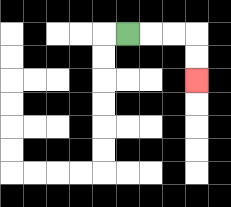{'start': '[5, 1]', 'end': '[8, 3]', 'path_directions': 'R,R,R,D,D', 'path_coordinates': '[[5, 1], [6, 1], [7, 1], [8, 1], [8, 2], [8, 3]]'}